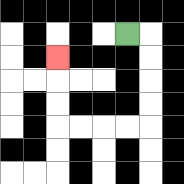{'start': '[5, 1]', 'end': '[2, 2]', 'path_directions': 'R,D,D,D,D,L,L,L,L,U,U,U', 'path_coordinates': '[[5, 1], [6, 1], [6, 2], [6, 3], [6, 4], [6, 5], [5, 5], [4, 5], [3, 5], [2, 5], [2, 4], [2, 3], [2, 2]]'}